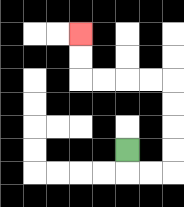{'start': '[5, 6]', 'end': '[3, 1]', 'path_directions': 'D,R,R,U,U,U,U,L,L,L,L,U,U', 'path_coordinates': '[[5, 6], [5, 7], [6, 7], [7, 7], [7, 6], [7, 5], [7, 4], [7, 3], [6, 3], [5, 3], [4, 3], [3, 3], [3, 2], [3, 1]]'}